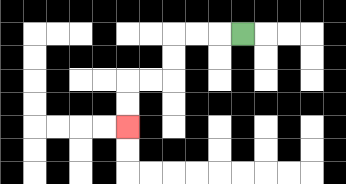{'start': '[10, 1]', 'end': '[5, 5]', 'path_directions': 'L,L,L,D,D,L,L,D,D', 'path_coordinates': '[[10, 1], [9, 1], [8, 1], [7, 1], [7, 2], [7, 3], [6, 3], [5, 3], [5, 4], [5, 5]]'}